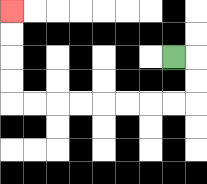{'start': '[7, 2]', 'end': '[0, 0]', 'path_directions': 'R,D,D,L,L,L,L,L,L,L,L,U,U,U,U', 'path_coordinates': '[[7, 2], [8, 2], [8, 3], [8, 4], [7, 4], [6, 4], [5, 4], [4, 4], [3, 4], [2, 4], [1, 4], [0, 4], [0, 3], [0, 2], [0, 1], [0, 0]]'}